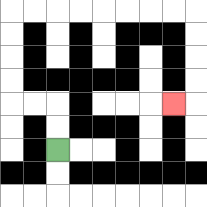{'start': '[2, 6]', 'end': '[7, 4]', 'path_directions': 'U,U,L,L,U,U,U,U,R,R,R,R,R,R,R,R,D,D,D,D,L', 'path_coordinates': '[[2, 6], [2, 5], [2, 4], [1, 4], [0, 4], [0, 3], [0, 2], [0, 1], [0, 0], [1, 0], [2, 0], [3, 0], [4, 0], [5, 0], [6, 0], [7, 0], [8, 0], [8, 1], [8, 2], [8, 3], [8, 4], [7, 4]]'}